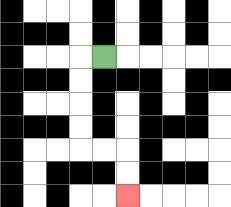{'start': '[4, 2]', 'end': '[5, 8]', 'path_directions': 'L,D,D,D,D,R,R,D,D', 'path_coordinates': '[[4, 2], [3, 2], [3, 3], [3, 4], [3, 5], [3, 6], [4, 6], [5, 6], [5, 7], [5, 8]]'}